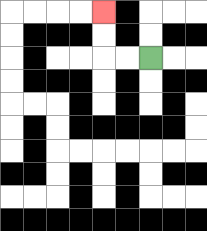{'start': '[6, 2]', 'end': '[4, 0]', 'path_directions': 'L,L,U,U', 'path_coordinates': '[[6, 2], [5, 2], [4, 2], [4, 1], [4, 0]]'}